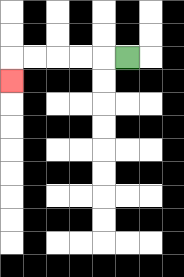{'start': '[5, 2]', 'end': '[0, 3]', 'path_directions': 'L,L,L,L,L,D', 'path_coordinates': '[[5, 2], [4, 2], [3, 2], [2, 2], [1, 2], [0, 2], [0, 3]]'}